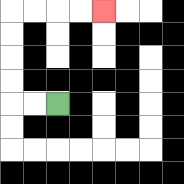{'start': '[2, 4]', 'end': '[4, 0]', 'path_directions': 'L,L,U,U,U,U,R,R,R,R', 'path_coordinates': '[[2, 4], [1, 4], [0, 4], [0, 3], [0, 2], [0, 1], [0, 0], [1, 0], [2, 0], [3, 0], [4, 0]]'}